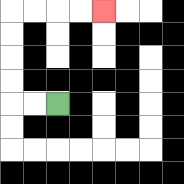{'start': '[2, 4]', 'end': '[4, 0]', 'path_directions': 'L,L,U,U,U,U,R,R,R,R', 'path_coordinates': '[[2, 4], [1, 4], [0, 4], [0, 3], [0, 2], [0, 1], [0, 0], [1, 0], [2, 0], [3, 0], [4, 0]]'}